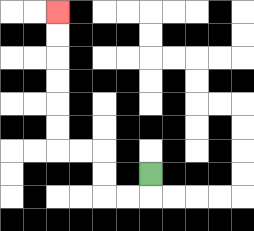{'start': '[6, 7]', 'end': '[2, 0]', 'path_directions': 'D,L,L,U,U,L,L,U,U,U,U,U,U', 'path_coordinates': '[[6, 7], [6, 8], [5, 8], [4, 8], [4, 7], [4, 6], [3, 6], [2, 6], [2, 5], [2, 4], [2, 3], [2, 2], [2, 1], [2, 0]]'}